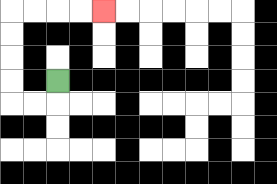{'start': '[2, 3]', 'end': '[4, 0]', 'path_directions': 'D,L,L,U,U,U,U,R,R,R,R', 'path_coordinates': '[[2, 3], [2, 4], [1, 4], [0, 4], [0, 3], [0, 2], [0, 1], [0, 0], [1, 0], [2, 0], [3, 0], [4, 0]]'}